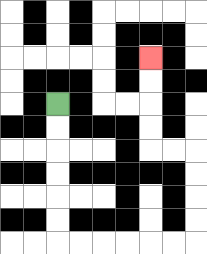{'start': '[2, 4]', 'end': '[6, 2]', 'path_directions': 'D,D,D,D,D,D,R,R,R,R,R,R,U,U,U,U,L,L,U,U,U,U', 'path_coordinates': '[[2, 4], [2, 5], [2, 6], [2, 7], [2, 8], [2, 9], [2, 10], [3, 10], [4, 10], [5, 10], [6, 10], [7, 10], [8, 10], [8, 9], [8, 8], [8, 7], [8, 6], [7, 6], [6, 6], [6, 5], [6, 4], [6, 3], [6, 2]]'}